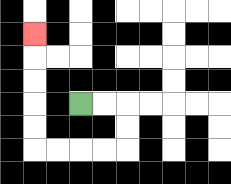{'start': '[3, 4]', 'end': '[1, 1]', 'path_directions': 'R,R,D,D,L,L,L,L,U,U,U,U,U', 'path_coordinates': '[[3, 4], [4, 4], [5, 4], [5, 5], [5, 6], [4, 6], [3, 6], [2, 6], [1, 6], [1, 5], [1, 4], [1, 3], [1, 2], [1, 1]]'}